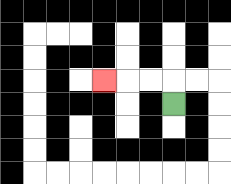{'start': '[7, 4]', 'end': '[4, 3]', 'path_directions': 'U,L,L,L', 'path_coordinates': '[[7, 4], [7, 3], [6, 3], [5, 3], [4, 3]]'}